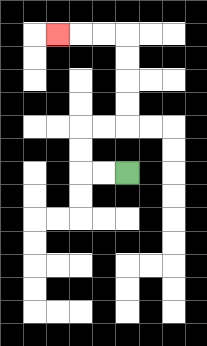{'start': '[5, 7]', 'end': '[2, 1]', 'path_directions': 'L,L,U,U,R,R,U,U,U,U,L,L,L', 'path_coordinates': '[[5, 7], [4, 7], [3, 7], [3, 6], [3, 5], [4, 5], [5, 5], [5, 4], [5, 3], [5, 2], [5, 1], [4, 1], [3, 1], [2, 1]]'}